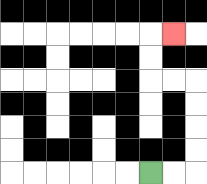{'start': '[6, 7]', 'end': '[7, 1]', 'path_directions': 'R,R,U,U,U,U,L,L,U,U,R', 'path_coordinates': '[[6, 7], [7, 7], [8, 7], [8, 6], [8, 5], [8, 4], [8, 3], [7, 3], [6, 3], [6, 2], [6, 1], [7, 1]]'}